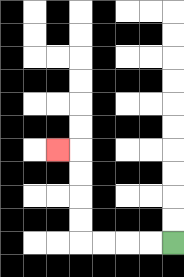{'start': '[7, 10]', 'end': '[2, 6]', 'path_directions': 'L,L,L,L,U,U,U,U,L', 'path_coordinates': '[[7, 10], [6, 10], [5, 10], [4, 10], [3, 10], [3, 9], [3, 8], [3, 7], [3, 6], [2, 6]]'}